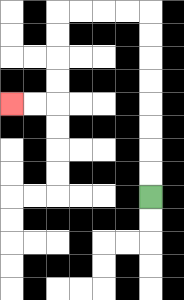{'start': '[6, 8]', 'end': '[0, 4]', 'path_directions': 'U,U,U,U,U,U,U,U,L,L,L,L,D,D,D,D,L,L', 'path_coordinates': '[[6, 8], [6, 7], [6, 6], [6, 5], [6, 4], [6, 3], [6, 2], [6, 1], [6, 0], [5, 0], [4, 0], [3, 0], [2, 0], [2, 1], [2, 2], [2, 3], [2, 4], [1, 4], [0, 4]]'}